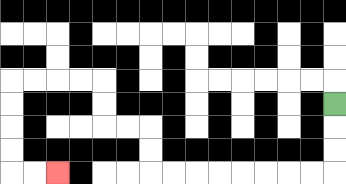{'start': '[14, 4]', 'end': '[2, 7]', 'path_directions': 'D,D,D,L,L,L,L,L,L,L,L,U,U,L,L,U,U,L,L,L,L,D,D,D,D,R,R', 'path_coordinates': '[[14, 4], [14, 5], [14, 6], [14, 7], [13, 7], [12, 7], [11, 7], [10, 7], [9, 7], [8, 7], [7, 7], [6, 7], [6, 6], [6, 5], [5, 5], [4, 5], [4, 4], [4, 3], [3, 3], [2, 3], [1, 3], [0, 3], [0, 4], [0, 5], [0, 6], [0, 7], [1, 7], [2, 7]]'}